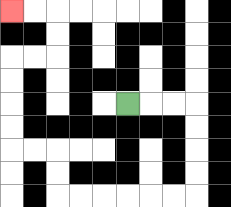{'start': '[5, 4]', 'end': '[0, 0]', 'path_directions': 'R,R,R,D,D,D,D,L,L,L,L,L,L,U,U,L,L,U,U,U,U,R,R,U,U,L,L', 'path_coordinates': '[[5, 4], [6, 4], [7, 4], [8, 4], [8, 5], [8, 6], [8, 7], [8, 8], [7, 8], [6, 8], [5, 8], [4, 8], [3, 8], [2, 8], [2, 7], [2, 6], [1, 6], [0, 6], [0, 5], [0, 4], [0, 3], [0, 2], [1, 2], [2, 2], [2, 1], [2, 0], [1, 0], [0, 0]]'}